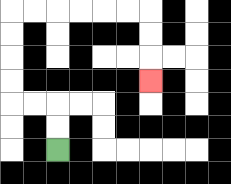{'start': '[2, 6]', 'end': '[6, 3]', 'path_directions': 'U,U,L,L,U,U,U,U,R,R,R,R,R,R,D,D,D', 'path_coordinates': '[[2, 6], [2, 5], [2, 4], [1, 4], [0, 4], [0, 3], [0, 2], [0, 1], [0, 0], [1, 0], [2, 0], [3, 0], [4, 0], [5, 0], [6, 0], [6, 1], [6, 2], [6, 3]]'}